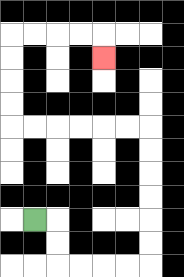{'start': '[1, 9]', 'end': '[4, 2]', 'path_directions': 'R,D,D,R,R,R,R,U,U,U,U,U,U,L,L,L,L,L,L,U,U,U,U,R,R,R,R,D', 'path_coordinates': '[[1, 9], [2, 9], [2, 10], [2, 11], [3, 11], [4, 11], [5, 11], [6, 11], [6, 10], [6, 9], [6, 8], [6, 7], [6, 6], [6, 5], [5, 5], [4, 5], [3, 5], [2, 5], [1, 5], [0, 5], [0, 4], [0, 3], [0, 2], [0, 1], [1, 1], [2, 1], [3, 1], [4, 1], [4, 2]]'}